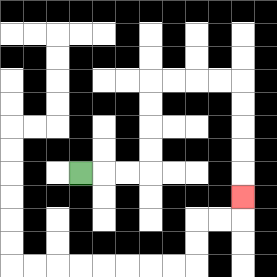{'start': '[3, 7]', 'end': '[10, 8]', 'path_directions': 'R,R,R,U,U,U,U,R,R,R,R,D,D,D,D,D', 'path_coordinates': '[[3, 7], [4, 7], [5, 7], [6, 7], [6, 6], [6, 5], [6, 4], [6, 3], [7, 3], [8, 3], [9, 3], [10, 3], [10, 4], [10, 5], [10, 6], [10, 7], [10, 8]]'}